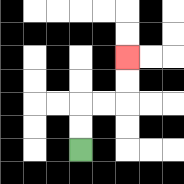{'start': '[3, 6]', 'end': '[5, 2]', 'path_directions': 'U,U,R,R,U,U', 'path_coordinates': '[[3, 6], [3, 5], [3, 4], [4, 4], [5, 4], [5, 3], [5, 2]]'}